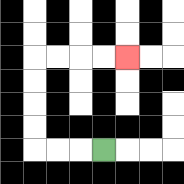{'start': '[4, 6]', 'end': '[5, 2]', 'path_directions': 'L,L,L,U,U,U,U,R,R,R,R', 'path_coordinates': '[[4, 6], [3, 6], [2, 6], [1, 6], [1, 5], [1, 4], [1, 3], [1, 2], [2, 2], [3, 2], [4, 2], [5, 2]]'}